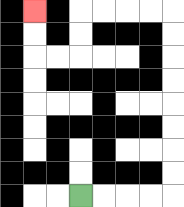{'start': '[3, 8]', 'end': '[1, 0]', 'path_directions': 'R,R,R,R,U,U,U,U,U,U,U,U,L,L,L,L,D,D,L,L,U,U', 'path_coordinates': '[[3, 8], [4, 8], [5, 8], [6, 8], [7, 8], [7, 7], [7, 6], [7, 5], [7, 4], [7, 3], [7, 2], [7, 1], [7, 0], [6, 0], [5, 0], [4, 0], [3, 0], [3, 1], [3, 2], [2, 2], [1, 2], [1, 1], [1, 0]]'}